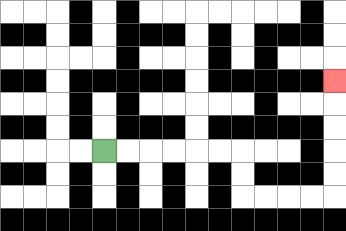{'start': '[4, 6]', 'end': '[14, 3]', 'path_directions': 'R,R,R,R,R,R,D,D,R,R,R,R,U,U,U,U,U', 'path_coordinates': '[[4, 6], [5, 6], [6, 6], [7, 6], [8, 6], [9, 6], [10, 6], [10, 7], [10, 8], [11, 8], [12, 8], [13, 8], [14, 8], [14, 7], [14, 6], [14, 5], [14, 4], [14, 3]]'}